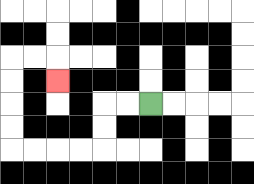{'start': '[6, 4]', 'end': '[2, 3]', 'path_directions': 'L,L,D,D,L,L,L,L,U,U,U,U,R,R,D', 'path_coordinates': '[[6, 4], [5, 4], [4, 4], [4, 5], [4, 6], [3, 6], [2, 6], [1, 6], [0, 6], [0, 5], [0, 4], [0, 3], [0, 2], [1, 2], [2, 2], [2, 3]]'}